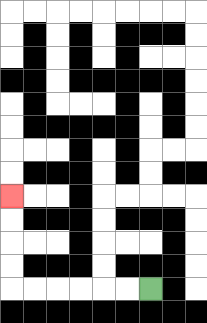{'start': '[6, 12]', 'end': '[0, 8]', 'path_directions': 'L,L,L,L,L,L,U,U,U,U', 'path_coordinates': '[[6, 12], [5, 12], [4, 12], [3, 12], [2, 12], [1, 12], [0, 12], [0, 11], [0, 10], [0, 9], [0, 8]]'}